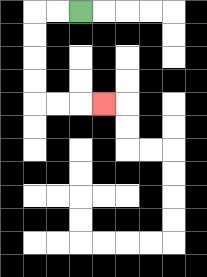{'start': '[3, 0]', 'end': '[4, 4]', 'path_directions': 'L,L,D,D,D,D,R,R,R', 'path_coordinates': '[[3, 0], [2, 0], [1, 0], [1, 1], [1, 2], [1, 3], [1, 4], [2, 4], [3, 4], [4, 4]]'}